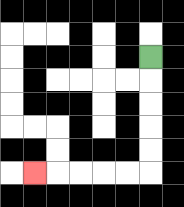{'start': '[6, 2]', 'end': '[1, 7]', 'path_directions': 'D,D,D,D,D,L,L,L,L,L', 'path_coordinates': '[[6, 2], [6, 3], [6, 4], [6, 5], [6, 6], [6, 7], [5, 7], [4, 7], [3, 7], [2, 7], [1, 7]]'}